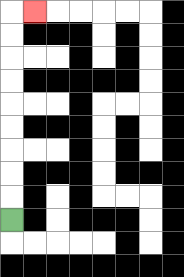{'start': '[0, 9]', 'end': '[1, 0]', 'path_directions': 'U,U,U,U,U,U,U,U,U,R', 'path_coordinates': '[[0, 9], [0, 8], [0, 7], [0, 6], [0, 5], [0, 4], [0, 3], [0, 2], [0, 1], [0, 0], [1, 0]]'}